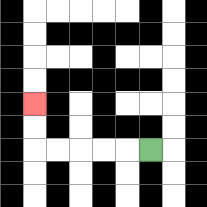{'start': '[6, 6]', 'end': '[1, 4]', 'path_directions': 'L,L,L,L,L,U,U', 'path_coordinates': '[[6, 6], [5, 6], [4, 6], [3, 6], [2, 6], [1, 6], [1, 5], [1, 4]]'}